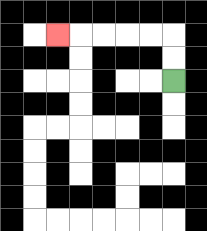{'start': '[7, 3]', 'end': '[2, 1]', 'path_directions': 'U,U,L,L,L,L,L', 'path_coordinates': '[[7, 3], [7, 2], [7, 1], [6, 1], [5, 1], [4, 1], [3, 1], [2, 1]]'}